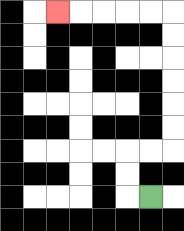{'start': '[6, 8]', 'end': '[2, 0]', 'path_directions': 'L,U,U,R,R,U,U,U,U,U,U,L,L,L,L,L', 'path_coordinates': '[[6, 8], [5, 8], [5, 7], [5, 6], [6, 6], [7, 6], [7, 5], [7, 4], [7, 3], [7, 2], [7, 1], [7, 0], [6, 0], [5, 0], [4, 0], [3, 0], [2, 0]]'}